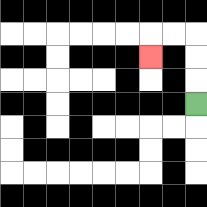{'start': '[8, 4]', 'end': '[6, 2]', 'path_directions': 'U,U,U,L,L,D', 'path_coordinates': '[[8, 4], [8, 3], [8, 2], [8, 1], [7, 1], [6, 1], [6, 2]]'}